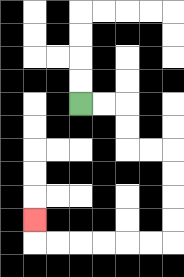{'start': '[3, 4]', 'end': '[1, 9]', 'path_directions': 'R,R,D,D,R,R,D,D,D,D,L,L,L,L,L,L,U', 'path_coordinates': '[[3, 4], [4, 4], [5, 4], [5, 5], [5, 6], [6, 6], [7, 6], [7, 7], [7, 8], [7, 9], [7, 10], [6, 10], [5, 10], [4, 10], [3, 10], [2, 10], [1, 10], [1, 9]]'}